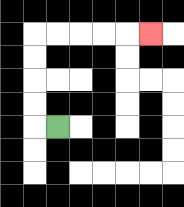{'start': '[2, 5]', 'end': '[6, 1]', 'path_directions': 'L,U,U,U,U,R,R,R,R,R', 'path_coordinates': '[[2, 5], [1, 5], [1, 4], [1, 3], [1, 2], [1, 1], [2, 1], [3, 1], [4, 1], [5, 1], [6, 1]]'}